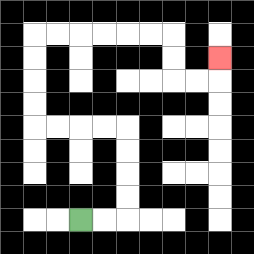{'start': '[3, 9]', 'end': '[9, 2]', 'path_directions': 'R,R,U,U,U,U,L,L,L,L,U,U,U,U,R,R,R,R,R,R,D,D,R,R,U', 'path_coordinates': '[[3, 9], [4, 9], [5, 9], [5, 8], [5, 7], [5, 6], [5, 5], [4, 5], [3, 5], [2, 5], [1, 5], [1, 4], [1, 3], [1, 2], [1, 1], [2, 1], [3, 1], [4, 1], [5, 1], [6, 1], [7, 1], [7, 2], [7, 3], [8, 3], [9, 3], [9, 2]]'}